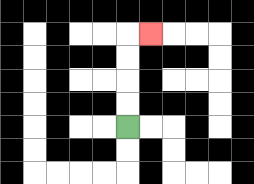{'start': '[5, 5]', 'end': '[6, 1]', 'path_directions': 'U,U,U,U,R', 'path_coordinates': '[[5, 5], [5, 4], [5, 3], [5, 2], [5, 1], [6, 1]]'}